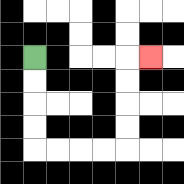{'start': '[1, 2]', 'end': '[6, 2]', 'path_directions': 'D,D,D,D,R,R,R,R,U,U,U,U,R', 'path_coordinates': '[[1, 2], [1, 3], [1, 4], [1, 5], [1, 6], [2, 6], [3, 6], [4, 6], [5, 6], [5, 5], [5, 4], [5, 3], [5, 2], [6, 2]]'}